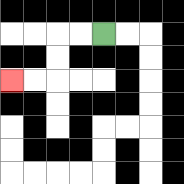{'start': '[4, 1]', 'end': '[0, 3]', 'path_directions': 'L,L,D,D,L,L', 'path_coordinates': '[[4, 1], [3, 1], [2, 1], [2, 2], [2, 3], [1, 3], [0, 3]]'}